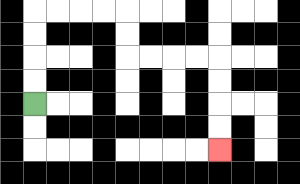{'start': '[1, 4]', 'end': '[9, 6]', 'path_directions': 'U,U,U,U,R,R,R,R,D,D,R,R,R,R,D,D,D,D', 'path_coordinates': '[[1, 4], [1, 3], [1, 2], [1, 1], [1, 0], [2, 0], [3, 0], [4, 0], [5, 0], [5, 1], [5, 2], [6, 2], [7, 2], [8, 2], [9, 2], [9, 3], [9, 4], [9, 5], [9, 6]]'}